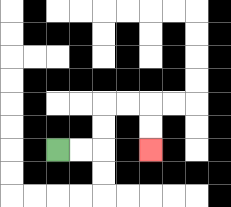{'start': '[2, 6]', 'end': '[6, 6]', 'path_directions': 'R,R,U,U,R,R,D,D', 'path_coordinates': '[[2, 6], [3, 6], [4, 6], [4, 5], [4, 4], [5, 4], [6, 4], [6, 5], [6, 6]]'}